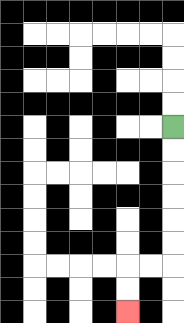{'start': '[7, 5]', 'end': '[5, 13]', 'path_directions': 'D,D,D,D,D,D,L,L,D,D', 'path_coordinates': '[[7, 5], [7, 6], [7, 7], [7, 8], [7, 9], [7, 10], [7, 11], [6, 11], [5, 11], [5, 12], [5, 13]]'}